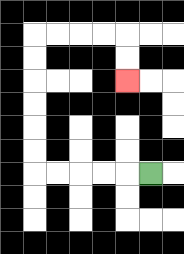{'start': '[6, 7]', 'end': '[5, 3]', 'path_directions': 'L,L,L,L,L,U,U,U,U,U,U,R,R,R,R,D,D', 'path_coordinates': '[[6, 7], [5, 7], [4, 7], [3, 7], [2, 7], [1, 7], [1, 6], [1, 5], [1, 4], [1, 3], [1, 2], [1, 1], [2, 1], [3, 1], [4, 1], [5, 1], [5, 2], [5, 3]]'}